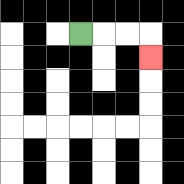{'start': '[3, 1]', 'end': '[6, 2]', 'path_directions': 'R,R,R,D', 'path_coordinates': '[[3, 1], [4, 1], [5, 1], [6, 1], [6, 2]]'}